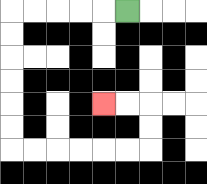{'start': '[5, 0]', 'end': '[4, 4]', 'path_directions': 'L,L,L,L,L,D,D,D,D,D,D,R,R,R,R,R,R,U,U,L,L', 'path_coordinates': '[[5, 0], [4, 0], [3, 0], [2, 0], [1, 0], [0, 0], [0, 1], [0, 2], [0, 3], [0, 4], [0, 5], [0, 6], [1, 6], [2, 6], [3, 6], [4, 6], [5, 6], [6, 6], [6, 5], [6, 4], [5, 4], [4, 4]]'}